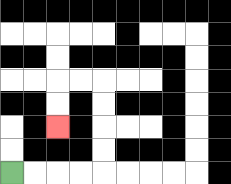{'start': '[0, 7]', 'end': '[2, 5]', 'path_directions': 'R,R,R,R,U,U,U,U,L,L,D,D', 'path_coordinates': '[[0, 7], [1, 7], [2, 7], [3, 7], [4, 7], [4, 6], [4, 5], [4, 4], [4, 3], [3, 3], [2, 3], [2, 4], [2, 5]]'}